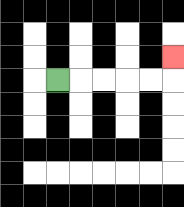{'start': '[2, 3]', 'end': '[7, 2]', 'path_directions': 'R,R,R,R,R,U', 'path_coordinates': '[[2, 3], [3, 3], [4, 3], [5, 3], [6, 3], [7, 3], [7, 2]]'}